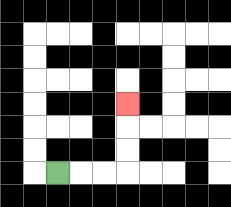{'start': '[2, 7]', 'end': '[5, 4]', 'path_directions': 'R,R,R,U,U,U', 'path_coordinates': '[[2, 7], [3, 7], [4, 7], [5, 7], [5, 6], [5, 5], [5, 4]]'}